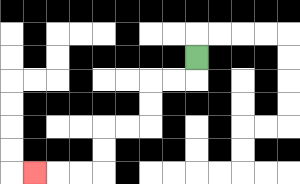{'start': '[8, 2]', 'end': '[1, 7]', 'path_directions': 'D,L,L,D,D,L,L,D,D,L,L,L', 'path_coordinates': '[[8, 2], [8, 3], [7, 3], [6, 3], [6, 4], [6, 5], [5, 5], [4, 5], [4, 6], [4, 7], [3, 7], [2, 7], [1, 7]]'}